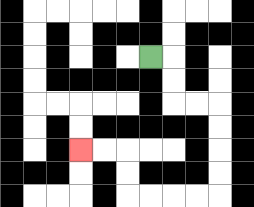{'start': '[6, 2]', 'end': '[3, 6]', 'path_directions': 'R,D,D,R,R,D,D,D,D,L,L,L,L,U,U,L,L', 'path_coordinates': '[[6, 2], [7, 2], [7, 3], [7, 4], [8, 4], [9, 4], [9, 5], [9, 6], [9, 7], [9, 8], [8, 8], [7, 8], [6, 8], [5, 8], [5, 7], [5, 6], [4, 6], [3, 6]]'}